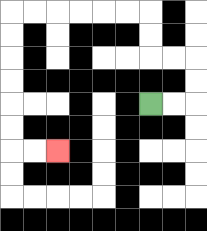{'start': '[6, 4]', 'end': '[2, 6]', 'path_directions': 'R,R,U,U,L,L,U,U,L,L,L,L,L,L,D,D,D,D,D,D,R,R', 'path_coordinates': '[[6, 4], [7, 4], [8, 4], [8, 3], [8, 2], [7, 2], [6, 2], [6, 1], [6, 0], [5, 0], [4, 0], [3, 0], [2, 0], [1, 0], [0, 0], [0, 1], [0, 2], [0, 3], [0, 4], [0, 5], [0, 6], [1, 6], [2, 6]]'}